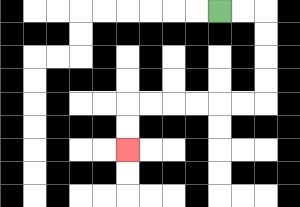{'start': '[9, 0]', 'end': '[5, 6]', 'path_directions': 'R,R,D,D,D,D,L,L,L,L,L,L,D,D', 'path_coordinates': '[[9, 0], [10, 0], [11, 0], [11, 1], [11, 2], [11, 3], [11, 4], [10, 4], [9, 4], [8, 4], [7, 4], [6, 4], [5, 4], [5, 5], [5, 6]]'}